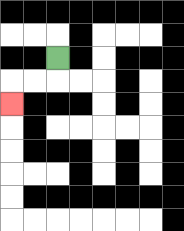{'start': '[2, 2]', 'end': '[0, 4]', 'path_directions': 'D,L,L,D', 'path_coordinates': '[[2, 2], [2, 3], [1, 3], [0, 3], [0, 4]]'}